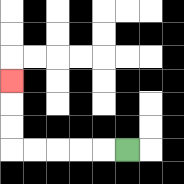{'start': '[5, 6]', 'end': '[0, 3]', 'path_directions': 'L,L,L,L,L,U,U,U', 'path_coordinates': '[[5, 6], [4, 6], [3, 6], [2, 6], [1, 6], [0, 6], [0, 5], [0, 4], [0, 3]]'}